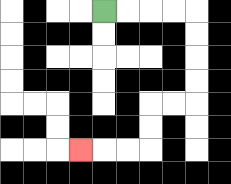{'start': '[4, 0]', 'end': '[3, 6]', 'path_directions': 'R,R,R,R,D,D,D,D,L,L,D,D,L,L,L', 'path_coordinates': '[[4, 0], [5, 0], [6, 0], [7, 0], [8, 0], [8, 1], [8, 2], [8, 3], [8, 4], [7, 4], [6, 4], [6, 5], [6, 6], [5, 6], [4, 6], [3, 6]]'}